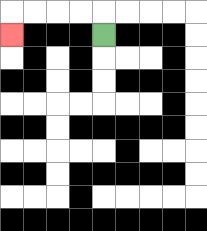{'start': '[4, 1]', 'end': '[0, 1]', 'path_directions': 'U,L,L,L,L,D', 'path_coordinates': '[[4, 1], [4, 0], [3, 0], [2, 0], [1, 0], [0, 0], [0, 1]]'}